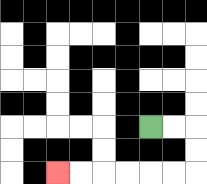{'start': '[6, 5]', 'end': '[2, 7]', 'path_directions': 'R,R,D,D,L,L,L,L,L,L', 'path_coordinates': '[[6, 5], [7, 5], [8, 5], [8, 6], [8, 7], [7, 7], [6, 7], [5, 7], [4, 7], [3, 7], [2, 7]]'}